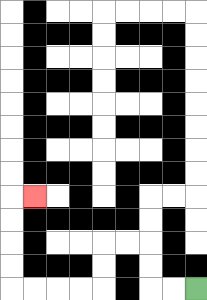{'start': '[8, 12]', 'end': '[1, 8]', 'path_directions': 'L,L,U,U,L,L,D,D,L,L,L,L,U,U,U,U,R', 'path_coordinates': '[[8, 12], [7, 12], [6, 12], [6, 11], [6, 10], [5, 10], [4, 10], [4, 11], [4, 12], [3, 12], [2, 12], [1, 12], [0, 12], [0, 11], [0, 10], [0, 9], [0, 8], [1, 8]]'}